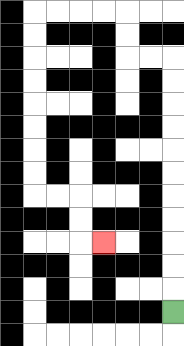{'start': '[7, 13]', 'end': '[4, 10]', 'path_directions': 'U,U,U,U,U,U,U,U,U,U,U,L,L,U,U,L,L,L,L,D,D,D,D,D,D,D,D,R,R,D,D,R', 'path_coordinates': '[[7, 13], [7, 12], [7, 11], [7, 10], [7, 9], [7, 8], [7, 7], [7, 6], [7, 5], [7, 4], [7, 3], [7, 2], [6, 2], [5, 2], [5, 1], [5, 0], [4, 0], [3, 0], [2, 0], [1, 0], [1, 1], [1, 2], [1, 3], [1, 4], [1, 5], [1, 6], [1, 7], [1, 8], [2, 8], [3, 8], [3, 9], [3, 10], [4, 10]]'}